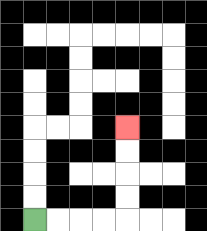{'start': '[1, 9]', 'end': '[5, 5]', 'path_directions': 'R,R,R,R,U,U,U,U', 'path_coordinates': '[[1, 9], [2, 9], [3, 9], [4, 9], [5, 9], [5, 8], [5, 7], [5, 6], [5, 5]]'}